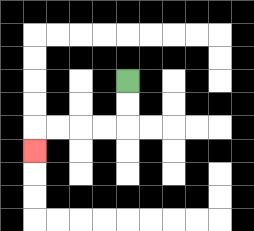{'start': '[5, 3]', 'end': '[1, 6]', 'path_directions': 'D,D,L,L,L,L,D', 'path_coordinates': '[[5, 3], [5, 4], [5, 5], [4, 5], [3, 5], [2, 5], [1, 5], [1, 6]]'}